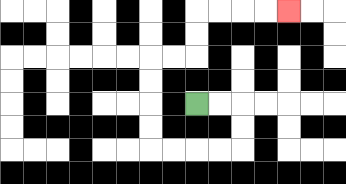{'start': '[8, 4]', 'end': '[12, 0]', 'path_directions': 'R,R,D,D,L,L,L,L,U,U,U,U,R,R,U,U,R,R,R,R', 'path_coordinates': '[[8, 4], [9, 4], [10, 4], [10, 5], [10, 6], [9, 6], [8, 6], [7, 6], [6, 6], [6, 5], [6, 4], [6, 3], [6, 2], [7, 2], [8, 2], [8, 1], [8, 0], [9, 0], [10, 0], [11, 0], [12, 0]]'}